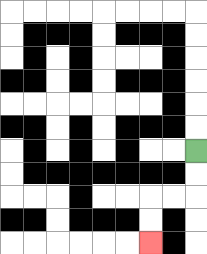{'start': '[8, 6]', 'end': '[6, 10]', 'path_directions': 'D,D,L,L,D,D', 'path_coordinates': '[[8, 6], [8, 7], [8, 8], [7, 8], [6, 8], [6, 9], [6, 10]]'}